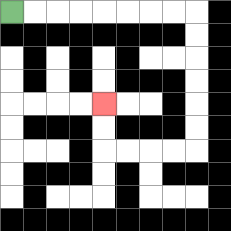{'start': '[0, 0]', 'end': '[4, 4]', 'path_directions': 'R,R,R,R,R,R,R,R,D,D,D,D,D,D,L,L,L,L,U,U', 'path_coordinates': '[[0, 0], [1, 0], [2, 0], [3, 0], [4, 0], [5, 0], [6, 0], [7, 0], [8, 0], [8, 1], [8, 2], [8, 3], [8, 4], [8, 5], [8, 6], [7, 6], [6, 6], [5, 6], [4, 6], [4, 5], [4, 4]]'}